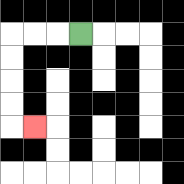{'start': '[3, 1]', 'end': '[1, 5]', 'path_directions': 'L,L,L,D,D,D,D,R', 'path_coordinates': '[[3, 1], [2, 1], [1, 1], [0, 1], [0, 2], [0, 3], [0, 4], [0, 5], [1, 5]]'}